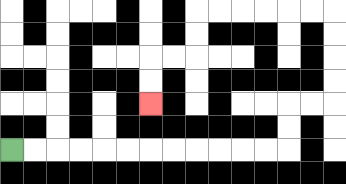{'start': '[0, 6]', 'end': '[6, 4]', 'path_directions': 'R,R,R,R,R,R,R,R,R,R,R,R,U,U,R,R,U,U,U,U,L,L,L,L,L,L,D,D,L,L,D,D', 'path_coordinates': '[[0, 6], [1, 6], [2, 6], [3, 6], [4, 6], [5, 6], [6, 6], [7, 6], [8, 6], [9, 6], [10, 6], [11, 6], [12, 6], [12, 5], [12, 4], [13, 4], [14, 4], [14, 3], [14, 2], [14, 1], [14, 0], [13, 0], [12, 0], [11, 0], [10, 0], [9, 0], [8, 0], [8, 1], [8, 2], [7, 2], [6, 2], [6, 3], [6, 4]]'}